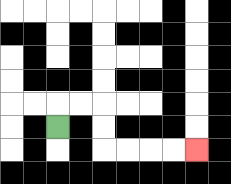{'start': '[2, 5]', 'end': '[8, 6]', 'path_directions': 'U,R,R,D,D,R,R,R,R', 'path_coordinates': '[[2, 5], [2, 4], [3, 4], [4, 4], [4, 5], [4, 6], [5, 6], [6, 6], [7, 6], [8, 6]]'}